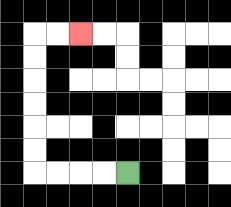{'start': '[5, 7]', 'end': '[3, 1]', 'path_directions': 'L,L,L,L,U,U,U,U,U,U,R,R', 'path_coordinates': '[[5, 7], [4, 7], [3, 7], [2, 7], [1, 7], [1, 6], [1, 5], [1, 4], [1, 3], [1, 2], [1, 1], [2, 1], [3, 1]]'}